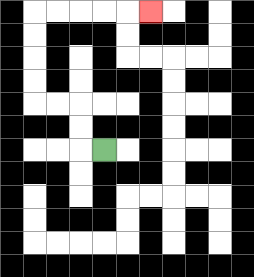{'start': '[4, 6]', 'end': '[6, 0]', 'path_directions': 'L,U,U,L,L,U,U,U,U,R,R,R,R,R', 'path_coordinates': '[[4, 6], [3, 6], [3, 5], [3, 4], [2, 4], [1, 4], [1, 3], [1, 2], [1, 1], [1, 0], [2, 0], [3, 0], [4, 0], [5, 0], [6, 0]]'}